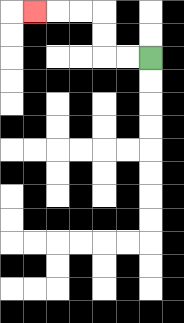{'start': '[6, 2]', 'end': '[1, 0]', 'path_directions': 'L,L,U,U,L,L,L', 'path_coordinates': '[[6, 2], [5, 2], [4, 2], [4, 1], [4, 0], [3, 0], [2, 0], [1, 0]]'}